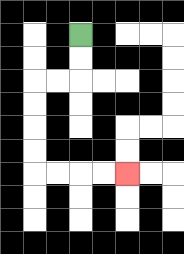{'start': '[3, 1]', 'end': '[5, 7]', 'path_directions': 'D,D,L,L,D,D,D,D,R,R,R,R', 'path_coordinates': '[[3, 1], [3, 2], [3, 3], [2, 3], [1, 3], [1, 4], [1, 5], [1, 6], [1, 7], [2, 7], [3, 7], [4, 7], [5, 7]]'}